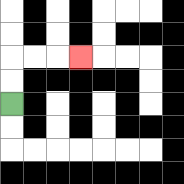{'start': '[0, 4]', 'end': '[3, 2]', 'path_directions': 'U,U,R,R,R', 'path_coordinates': '[[0, 4], [0, 3], [0, 2], [1, 2], [2, 2], [3, 2]]'}